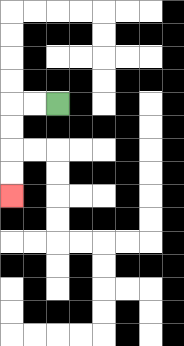{'start': '[2, 4]', 'end': '[0, 8]', 'path_directions': 'L,L,D,D,D,D', 'path_coordinates': '[[2, 4], [1, 4], [0, 4], [0, 5], [0, 6], [0, 7], [0, 8]]'}